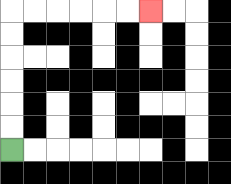{'start': '[0, 6]', 'end': '[6, 0]', 'path_directions': 'U,U,U,U,U,U,R,R,R,R,R,R', 'path_coordinates': '[[0, 6], [0, 5], [0, 4], [0, 3], [0, 2], [0, 1], [0, 0], [1, 0], [2, 0], [3, 0], [4, 0], [5, 0], [6, 0]]'}